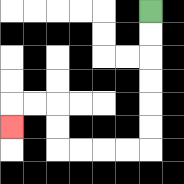{'start': '[6, 0]', 'end': '[0, 5]', 'path_directions': 'D,D,D,D,D,D,L,L,L,L,U,U,L,L,D', 'path_coordinates': '[[6, 0], [6, 1], [6, 2], [6, 3], [6, 4], [6, 5], [6, 6], [5, 6], [4, 6], [3, 6], [2, 6], [2, 5], [2, 4], [1, 4], [0, 4], [0, 5]]'}